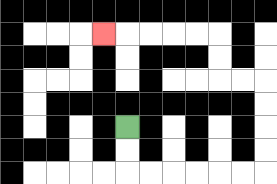{'start': '[5, 5]', 'end': '[4, 1]', 'path_directions': 'D,D,R,R,R,R,R,R,U,U,U,U,L,L,U,U,L,L,L,L,L', 'path_coordinates': '[[5, 5], [5, 6], [5, 7], [6, 7], [7, 7], [8, 7], [9, 7], [10, 7], [11, 7], [11, 6], [11, 5], [11, 4], [11, 3], [10, 3], [9, 3], [9, 2], [9, 1], [8, 1], [7, 1], [6, 1], [5, 1], [4, 1]]'}